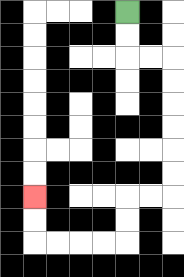{'start': '[5, 0]', 'end': '[1, 8]', 'path_directions': 'D,D,R,R,D,D,D,D,D,D,L,L,D,D,L,L,L,L,U,U', 'path_coordinates': '[[5, 0], [5, 1], [5, 2], [6, 2], [7, 2], [7, 3], [7, 4], [7, 5], [7, 6], [7, 7], [7, 8], [6, 8], [5, 8], [5, 9], [5, 10], [4, 10], [3, 10], [2, 10], [1, 10], [1, 9], [1, 8]]'}